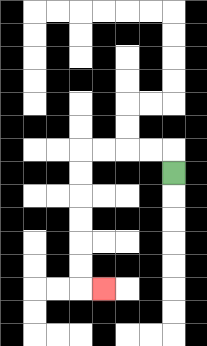{'start': '[7, 7]', 'end': '[4, 12]', 'path_directions': 'U,L,L,L,L,D,D,D,D,D,D,R', 'path_coordinates': '[[7, 7], [7, 6], [6, 6], [5, 6], [4, 6], [3, 6], [3, 7], [3, 8], [3, 9], [3, 10], [3, 11], [3, 12], [4, 12]]'}